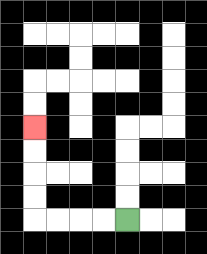{'start': '[5, 9]', 'end': '[1, 5]', 'path_directions': 'L,L,L,L,U,U,U,U', 'path_coordinates': '[[5, 9], [4, 9], [3, 9], [2, 9], [1, 9], [1, 8], [1, 7], [1, 6], [1, 5]]'}